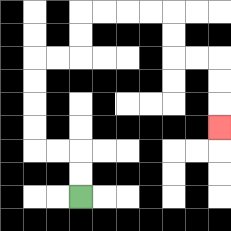{'start': '[3, 8]', 'end': '[9, 5]', 'path_directions': 'U,U,L,L,U,U,U,U,R,R,U,U,R,R,R,R,D,D,R,R,D,D,D', 'path_coordinates': '[[3, 8], [3, 7], [3, 6], [2, 6], [1, 6], [1, 5], [1, 4], [1, 3], [1, 2], [2, 2], [3, 2], [3, 1], [3, 0], [4, 0], [5, 0], [6, 0], [7, 0], [7, 1], [7, 2], [8, 2], [9, 2], [9, 3], [9, 4], [9, 5]]'}